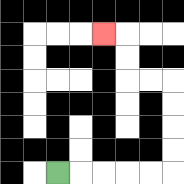{'start': '[2, 7]', 'end': '[4, 1]', 'path_directions': 'R,R,R,R,R,U,U,U,U,L,L,U,U,L', 'path_coordinates': '[[2, 7], [3, 7], [4, 7], [5, 7], [6, 7], [7, 7], [7, 6], [7, 5], [7, 4], [7, 3], [6, 3], [5, 3], [5, 2], [5, 1], [4, 1]]'}